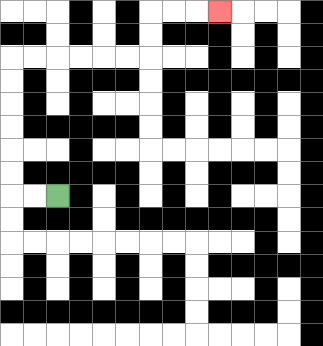{'start': '[2, 8]', 'end': '[9, 0]', 'path_directions': 'L,L,U,U,U,U,U,U,R,R,R,R,R,R,U,U,R,R,R', 'path_coordinates': '[[2, 8], [1, 8], [0, 8], [0, 7], [0, 6], [0, 5], [0, 4], [0, 3], [0, 2], [1, 2], [2, 2], [3, 2], [4, 2], [5, 2], [6, 2], [6, 1], [6, 0], [7, 0], [8, 0], [9, 0]]'}